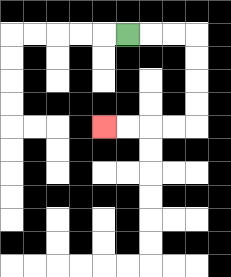{'start': '[5, 1]', 'end': '[4, 5]', 'path_directions': 'R,R,R,D,D,D,D,L,L,L,L', 'path_coordinates': '[[5, 1], [6, 1], [7, 1], [8, 1], [8, 2], [8, 3], [8, 4], [8, 5], [7, 5], [6, 5], [5, 5], [4, 5]]'}